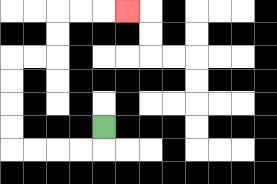{'start': '[4, 5]', 'end': '[5, 0]', 'path_directions': 'D,L,L,L,L,U,U,U,U,R,R,U,U,R,R,R', 'path_coordinates': '[[4, 5], [4, 6], [3, 6], [2, 6], [1, 6], [0, 6], [0, 5], [0, 4], [0, 3], [0, 2], [1, 2], [2, 2], [2, 1], [2, 0], [3, 0], [4, 0], [5, 0]]'}